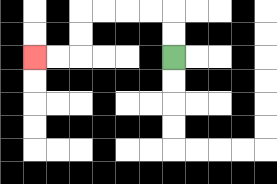{'start': '[7, 2]', 'end': '[1, 2]', 'path_directions': 'U,U,L,L,L,L,D,D,L,L', 'path_coordinates': '[[7, 2], [7, 1], [7, 0], [6, 0], [5, 0], [4, 0], [3, 0], [3, 1], [3, 2], [2, 2], [1, 2]]'}